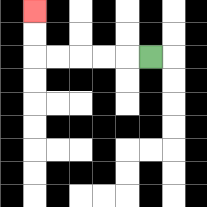{'start': '[6, 2]', 'end': '[1, 0]', 'path_directions': 'L,L,L,L,L,U,U', 'path_coordinates': '[[6, 2], [5, 2], [4, 2], [3, 2], [2, 2], [1, 2], [1, 1], [1, 0]]'}